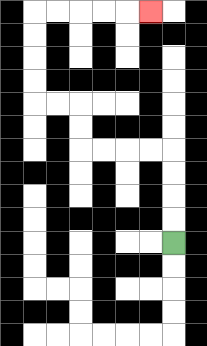{'start': '[7, 10]', 'end': '[6, 0]', 'path_directions': 'U,U,U,U,L,L,L,L,U,U,L,L,U,U,U,U,R,R,R,R,R', 'path_coordinates': '[[7, 10], [7, 9], [7, 8], [7, 7], [7, 6], [6, 6], [5, 6], [4, 6], [3, 6], [3, 5], [3, 4], [2, 4], [1, 4], [1, 3], [1, 2], [1, 1], [1, 0], [2, 0], [3, 0], [4, 0], [5, 0], [6, 0]]'}